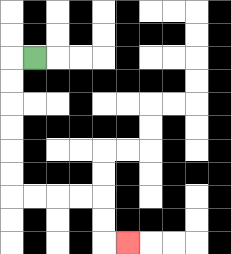{'start': '[1, 2]', 'end': '[5, 10]', 'path_directions': 'L,D,D,D,D,D,D,R,R,R,R,D,D,R', 'path_coordinates': '[[1, 2], [0, 2], [0, 3], [0, 4], [0, 5], [0, 6], [0, 7], [0, 8], [1, 8], [2, 8], [3, 8], [4, 8], [4, 9], [4, 10], [5, 10]]'}